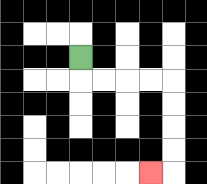{'start': '[3, 2]', 'end': '[6, 7]', 'path_directions': 'D,R,R,R,R,D,D,D,D,L', 'path_coordinates': '[[3, 2], [3, 3], [4, 3], [5, 3], [6, 3], [7, 3], [7, 4], [7, 5], [7, 6], [7, 7], [6, 7]]'}